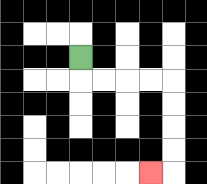{'start': '[3, 2]', 'end': '[6, 7]', 'path_directions': 'D,R,R,R,R,D,D,D,D,L', 'path_coordinates': '[[3, 2], [3, 3], [4, 3], [5, 3], [6, 3], [7, 3], [7, 4], [7, 5], [7, 6], [7, 7], [6, 7]]'}